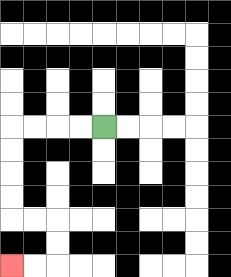{'start': '[4, 5]', 'end': '[0, 11]', 'path_directions': 'L,L,L,L,D,D,D,D,R,R,D,D,L,L', 'path_coordinates': '[[4, 5], [3, 5], [2, 5], [1, 5], [0, 5], [0, 6], [0, 7], [0, 8], [0, 9], [1, 9], [2, 9], [2, 10], [2, 11], [1, 11], [0, 11]]'}